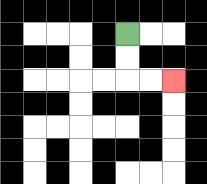{'start': '[5, 1]', 'end': '[7, 3]', 'path_directions': 'D,D,R,R', 'path_coordinates': '[[5, 1], [5, 2], [5, 3], [6, 3], [7, 3]]'}